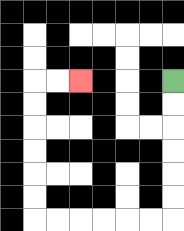{'start': '[7, 3]', 'end': '[3, 3]', 'path_directions': 'D,D,D,D,D,D,L,L,L,L,L,L,U,U,U,U,U,U,R,R', 'path_coordinates': '[[7, 3], [7, 4], [7, 5], [7, 6], [7, 7], [7, 8], [7, 9], [6, 9], [5, 9], [4, 9], [3, 9], [2, 9], [1, 9], [1, 8], [1, 7], [1, 6], [1, 5], [1, 4], [1, 3], [2, 3], [3, 3]]'}